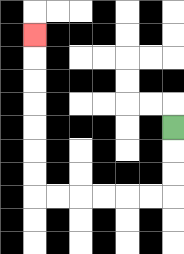{'start': '[7, 5]', 'end': '[1, 1]', 'path_directions': 'D,D,D,L,L,L,L,L,L,U,U,U,U,U,U,U', 'path_coordinates': '[[7, 5], [7, 6], [7, 7], [7, 8], [6, 8], [5, 8], [4, 8], [3, 8], [2, 8], [1, 8], [1, 7], [1, 6], [1, 5], [1, 4], [1, 3], [1, 2], [1, 1]]'}